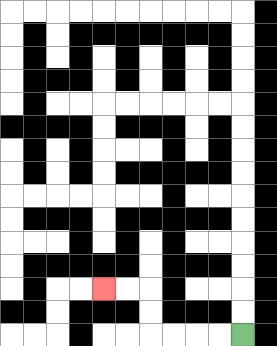{'start': '[10, 14]', 'end': '[4, 12]', 'path_directions': 'L,L,L,L,U,U,L,L', 'path_coordinates': '[[10, 14], [9, 14], [8, 14], [7, 14], [6, 14], [6, 13], [6, 12], [5, 12], [4, 12]]'}